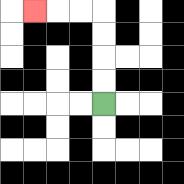{'start': '[4, 4]', 'end': '[1, 0]', 'path_directions': 'U,U,U,U,L,L,L', 'path_coordinates': '[[4, 4], [4, 3], [4, 2], [4, 1], [4, 0], [3, 0], [2, 0], [1, 0]]'}